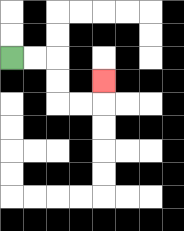{'start': '[0, 2]', 'end': '[4, 3]', 'path_directions': 'R,R,D,D,R,R,U', 'path_coordinates': '[[0, 2], [1, 2], [2, 2], [2, 3], [2, 4], [3, 4], [4, 4], [4, 3]]'}